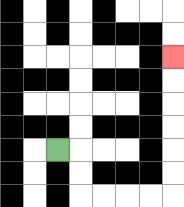{'start': '[2, 6]', 'end': '[7, 2]', 'path_directions': 'R,D,D,R,R,R,R,U,U,U,U,U,U', 'path_coordinates': '[[2, 6], [3, 6], [3, 7], [3, 8], [4, 8], [5, 8], [6, 8], [7, 8], [7, 7], [7, 6], [7, 5], [7, 4], [7, 3], [7, 2]]'}